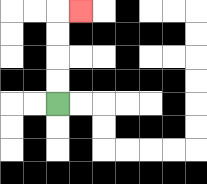{'start': '[2, 4]', 'end': '[3, 0]', 'path_directions': 'U,U,U,U,R', 'path_coordinates': '[[2, 4], [2, 3], [2, 2], [2, 1], [2, 0], [3, 0]]'}